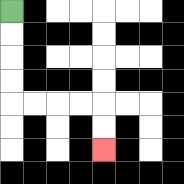{'start': '[0, 0]', 'end': '[4, 6]', 'path_directions': 'D,D,D,D,R,R,R,R,D,D', 'path_coordinates': '[[0, 0], [0, 1], [0, 2], [0, 3], [0, 4], [1, 4], [2, 4], [3, 4], [4, 4], [4, 5], [4, 6]]'}